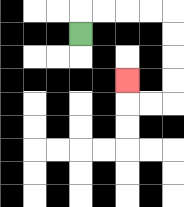{'start': '[3, 1]', 'end': '[5, 3]', 'path_directions': 'U,R,R,R,R,D,D,D,D,L,L,U', 'path_coordinates': '[[3, 1], [3, 0], [4, 0], [5, 0], [6, 0], [7, 0], [7, 1], [7, 2], [7, 3], [7, 4], [6, 4], [5, 4], [5, 3]]'}